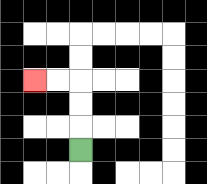{'start': '[3, 6]', 'end': '[1, 3]', 'path_directions': 'U,U,U,L,L', 'path_coordinates': '[[3, 6], [3, 5], [3, 4], [3, 3], [2, 3], [1, 3]]'}